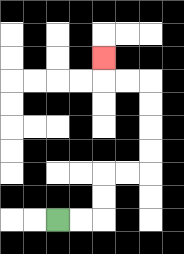{'start': '[2, 9]', 'end': '[4, 2]', 'path_directions': 'R,R,U,U,R,R,U,U,U,U,L,L,U', 'path_coordinates': '[[2, 9], [3, 9], [4, 9], [4, 8], [4, 7], [5, 7], [6, 7], [6, 6], [6, 5], [6, 4], [6, 3], [5, 3], [4, 3], [4, 2]]'}